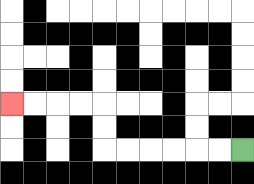{'start': '[10, 6]', 'end': '[0, 4]', 'path_directions': 'L,L,L,L,L,L,U,U,L,L,L,L', 'path_coordinates': '[[10, 6], [9, 6], [8, 6], [7, 6], [6, 6], [5, 6], [4, 6], [4, 5], [4, 4], [3, 4], [2, 4], [1, 4], [0, 4]]'}